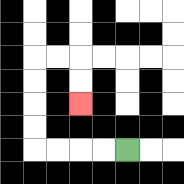{'start': '[5, 6]', 'end': '[3, 4]', 'path_directions': 'L,L,L,L,U,U,U,U,R,R,D,D', 'path_coordinates': '[[5, 6], [4, 6], [3, 6], [2, 6], [1, 6], [1, 5], [1, 4], [1, 3], [1, 2], [2, 2], [3, 2], [3, 3], [3, 4]]'}